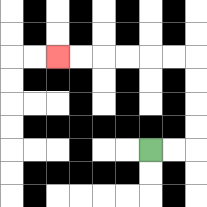{'start': '[6, 6]', 'end': '[2, 2]', 'path_directions': 'R,R,U,U,U,U,L,L,L,L,L,L', 'path_coordinates': '[[6, 6], [7, 6], [8, 6], [8, 5], [8, 4], [8, 3], [8, 2], [7, 2], [6, 2], [5, 2], [4, 2], [3, 2], [2, 2]]'}